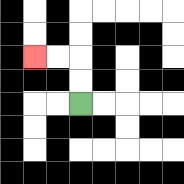{'start': '[3, 4]', 'end': '[1, 2]', 'path_directions': 'U,U,L,L', 'path_coordinates': '[[3, 4], [3, 3], [3, 2], [2, 2], [1, 2]]'}